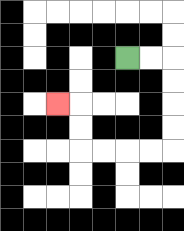{'start': '[5, 2]', 'end': '[2, 4]', 'path_directions': 'R,R,D,D,D,D,L,L,L,L,U,U,L', 'path_coordinates': '[[5, 2], [6, 2], [7, 2], [7, 3], [7, 4], [7, 5], [7, 6], [6, 6], [5, 6], [4, 6], [3, 6], [3, 5], [3, 4], [2, 4]]'}